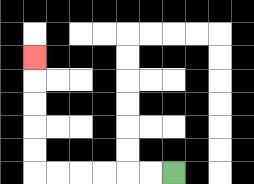{'start': '[7, 7]', 'end': '[1, 2]', 'path_directions': 'L,L,L,L,L,L,U,U,U,U,U', 'path_coordinates': '[[7, 7], [6, 7], [5, 7], [4, 7], [3, 7], [2, 7], [1, 7], [1, 6], [1, 5], [1, 4], [1, 3], [1, 2]]'}